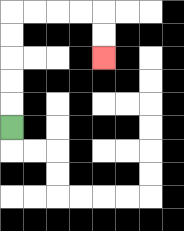{'start': '[0, 5]', 'end': '[4, 2]', 'path_directions': 'U,U,U,U,U,R,R,R,R,D,D', 'path_coordinates': '[[0, 5], [0, 4], [0, 3], [0, 2], [0, 1], [0, 0], [1, 0], [2, 0], [3, 0], [4, 0], [4, 1], [4, 2]]'}